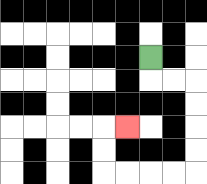{'start': '[6, 2]', 'end': '[5, 5]', 'path_directions': 'D,R,R,D,D,D,D,L,L,L,L,U,U,R', 'path_coordinates': '[[6, 2], [6, 3], [7, 3], [8, 3], [8, 4], [8, 5], [8, 6], [8, 7], [7, 7], [6, 7], [5, 7], [4, 7], [4, 6], [4, 5], [5, 5]]'}